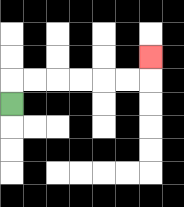{'start': '[0, 4]', 'end': '[6, 2]', 'path_directions': 'U,R,R,R,R,R,R,U', 'path_coordinates': '[[0, 4], [0, 3], [1, 3], [2, 3], [3, 3], [4, 3], [5, 3], [6, 3], [6, 2]]'}